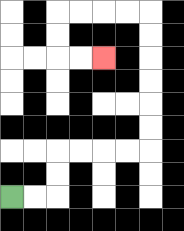{'start': '[0, 8]', 'end': '[4, 2]', 'path_directions': 'R,R,U,U,R,R,R,R,U,U,U,U,U,U,L,L,L,L,D,D,R,R', 'path_coordinates': '[[0, 8], [1, 8], [2, 8], [2, 7], [2, 6], [3, 6], [4, 6], [5, 6], [6, 6], [6, 5], [6, 4], [6, 3], [6, 2], [6, 1], [6, 0], [5, 0], [4, 0], [3, 0], [2, 0], [2, 1], [2, 2], [3, 2], [4, 2]]'}